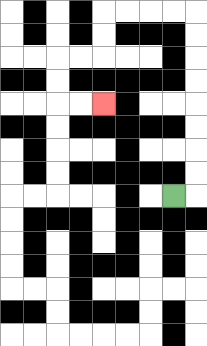{'start': '[7, 8]', 'end': '[4, 4]', 'path_directions': 'R,U,U,U,U,U,U,U,U,L,L,L,L,D,D,L,L,D,D,R,R', 'path_coordinates': '[[7, 8], [8, 8], [8, 7], [8, 6], [8, 5], [8, 4], [8, 3], [8, 2], [8, 1], [8, 0], [7, 0], [6, 0], [5, 0], [4, 0], [4, 1], [4, 2], [3, 2], [2, 2], [2, 3], [2, 4], [3, 4], [4, 4]]'}